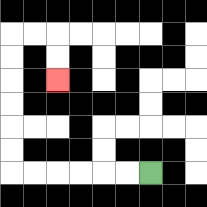{'start': '[6, 7]', 'end': '[2, 3]', 'path_directions': 'L,L,L,L,L,L,U,U,U,U,U,U,R,R,D,D', 'path_coordinates': '[[6, 7], [5, 7], [4, 7], [3, 7], [2, 7], [1, 7], [0, 7], [0, 6], [0, 5], [0, 4], [0, 3], [0, 2], [0, 1], [1, 1], [2, 1], [2, 2], [2, 3]]'}